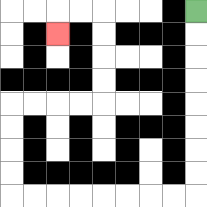{'start': '[8, 0]', 'end': '[2, 1]', 'path_directions': 'D,D,D,D,D,D,D,D,L,L,L,L,L,L,L,L,U,U,U,U,R,R,R,R,U,U,U,U,L,L,D', 'path_coordinates': '[[8, 0], [8, 1], [8, 2], [8, 3], [8, 4], [8, 5], [8, 6], [8, 7], [8, 8], [7, 8], [6, 8], [5, 8], [4, 8], [3, 8], [2, 8], [1, 8], [0, 8], [0, 7], [0, 6], [0, 5], [0, 4], [1, 4], [2, 4], [3, 4], [4, 4], [4, 3], [4, 2], [4, 1], [4, 0], [3, 0], [2, 0], [2, 1]]'}